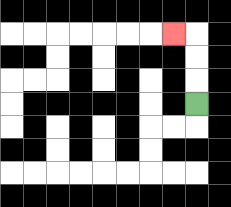{'start': '[8, 4]', 'end': '[7, 1]', 'path_directions': 'U,U,U,L', 'path_coordinates': '[[8, 4], [8, 3], [8, 2], [8, 1], [7, 1]]'}